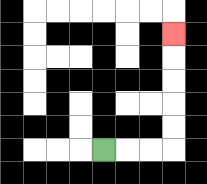{'start': '[4, 6]', 'end': '[7, 1]', 'path_directions': 'R,R,R,U,U,U,U,U', 'path_coordinates': '[[4, 6], [5, 6], [6, 6], [7, 6], [7, 5], [7, 4], [7, 3], [7, 2], [7, 1]]'}